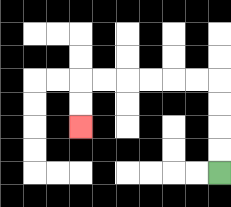{'start': '[9, 7]', 'end': '[3, 5]', 'path_directions': 'U,U,U,U,L,L,L,L,L,L,D,D', 'path_coordinates': '[[9, 7], [9, 6], [9, 5], [9, 4], [9, 3], [8, 3], [7, 3], [6, 3], [5, 3], [4, 3], [3, 3], [3, 4], [3, 5]]'}